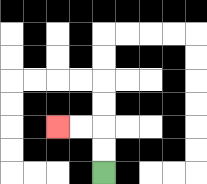{'start': '[4, 7]', 'end': '[2, 5]', 'path_directions': 'U,U,L,L', 'path_coordinates': '[[4, 7], [4, 6], [4, 5], [3, 5], [2, 5]]'}